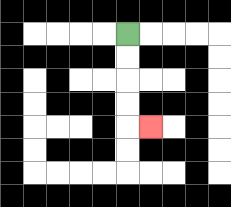{'start': '[5, 1]', 'end': '[6, 5]', 'path_directions': 'D,D,D,D,R', 'path_coordinates': '[[5, 1], [5, 2], [5, 3], [5, 4], [5, 5], [6, 5]]'}